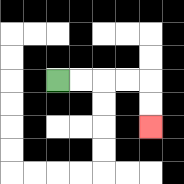{'start': '[2, 3]', 'end': '[6, 5]', 'path_directions': 'R,R,R,R,D,D', 'path_coordinates': '[[2, 3], [3, 3], [4, 3], [5, 3], [6, 3], [6, 4], [6, 5]]'}